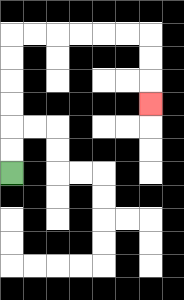{'start': '[0, 7]', 'end': '[6, 4]', 'path_directions': 'U,U,U,U,U,U,R,R,R,R,R,R,D,D,D', 'path_coordinates': '[[0, 7], [0, 6], [0, 5], [0, 4], [0, 3], [0, 2], [0, 1], [1, 1], [2, 1], [3, 1], [4, 1], [5, 1], [6, 1], [6, 2], [6, 3], [6, 4]]'}